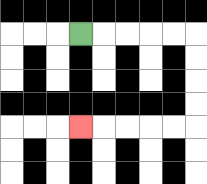{'start': '[3, 1]', 'end': '[3, 5]', 'path_directions': 'R,R,R,R,R,D,D,D,D,L,L,L,L,L', 'path_coordinates': '[[3, 1], [4, 1], [5, 1], [6, 1], [7, 1], [8, 1], [8, 2], [8, 3], [8, 4], [8, 5], [7, 5], [6, 5], [5, 5], [4, 5], [3, 5]]'}